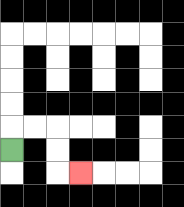{'start': '[0, 6]', 'end': '[3, 7]', 'path_directions': 'U,R,R,D,D,R', 'path_coordinates': '[[0, 6], [0, 5], [1, 5], [2, 5], [2, 6], [2, 7], [3, 7]]'}